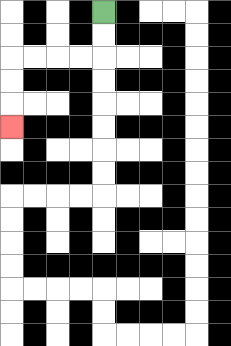{'start': '[4, 0]', 'end': '[0, 5]', 'path_directions': 'D,D,L,L,L,L,D,D,D', 'path_coordinates': '[[4, 0], [4, 1], [4, 2], [3, 2], [2, 2], [1, 2], [0, 2], [0, 3], [0, 4], [0, 5]]'}